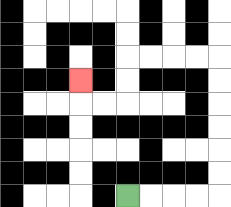{'start': '[5, 8]', 'end': '[3, 3]', 'path_directions': 'R,R,R,R,U,U,U,U,U,U,L,L,L,L,D,D,L,L,U', 'path_coordinates': '[[5, 8], [6, 8], [7, 8], [8, 8], [9, 8], [9, 7], [9, 6], [9, 5], [9, 4], [9, 3], [9, 2], [8, 2], [7, 2], [6, 2], [5, 2], [5, 3], [5, 4], [4, 4], [3, 4], [3, 3]]'}